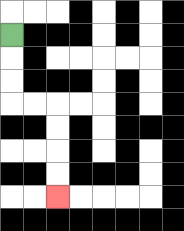{'start': '[0, 1]', 'end': '[2, 8]', 'path_directions': 'D,D,D,R,R,D,D,D,D', 'path_coordinates': '[[0, 1], [0, 2], [0, 3], [0, 4], [1, 4], [2, 4], [2, 5], [2, 6], [2, 7], [2, 8]]'}